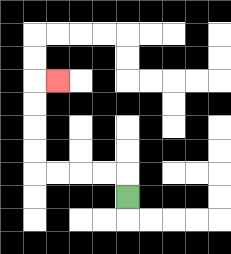{'start': '[5, 8]', 'end': '[2, 3]', 'path_directions': 'U,L,L,L,L,U,U,U,U,R', 'path_coordinates': '[[5, 8], [5, 7], [4, 7], [3, 7], [2, 7], [1, 7], [1, 6], [1, 5], [1, 4], [1, 3], [2, 3]]'}